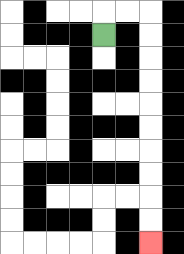{'start': '[4, 1]', 'end': '[6, 10]', 'path_directions': 'U,R,R,D,D,D,D,D,D,D,D,D,D', 'path_coordinates': '[[4, 1], [4, 0], [5, 0], [6, 0], [6, 1], [6, 2], [6, 3], [6, 4], [6, 5], [6, 6], [6, 7], [6, 8], [6, 9], [6, 10]]'}